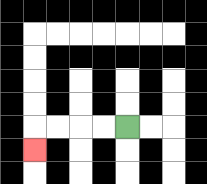{'start': '[5, 5]', 'end': '[1, 6]', 'path_directions': 'L,L,L,L,D', 'path_coordinates': '[[5, 5], [4, 5], [3, 5], [2, 5], [1, 5], [1, 6]]'}